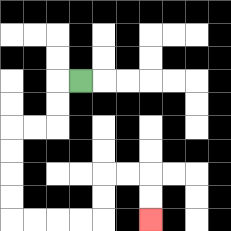{'start': '[3, 3]', 'end': '[6, 9]', 'path_directions': 'L,D,D,L,L,D,D,D,D,R,R,R,R,U,U,R,R,D,D', 'path_coordinates': '[[3, 3], [2, 3], [2, 4], [2, 5], [1, 5], [0, 5], [0, 6], [0, 7], [0, 8], [0, 9], [1, 9], [2, 9], [3, 9], [4, 9], [4, 8], [4, 7], [5, 7], [6, 7], [6, 8], [6, 9]]'}